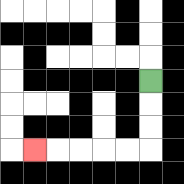{'start': '[6, 3]', 'end': '[1, 6]', 'path_directions': 'D,D,D,L,L,L,L,L', 'path_coordinates': '[[6, 3], [6, 4], [6, 5], [6, 6], [5, 6], [4, 6], [3, 6], [2, 6], [1, 6]]'}